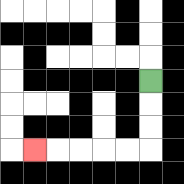{'start': '[6, 3]', 'end': '[1, 6]', 'path_directions': 'D,D,D,L,L,L,L,L', 'path_coordinates': '[[6, 3], [6, 4], [6, 5], [6, 6], [5, 6], [4, 6], [3, 6], [2, 6], [1, 6]]'}